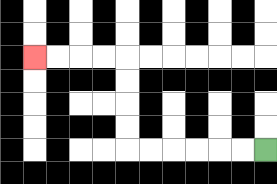{'start': '[11, 6]', 'end': '[1, 2]', 'path_directions': 'L,L,L,L,L,L,U,U,U,U,L,L,L,L', 'path_coordinates': '[[11, 6], [10, 6], [9, 6], [8, 6], [7, 6], [6, 6], [5, 6], [5, 5], [5, 4], [5, 3], [5, 2], [4, 2], [3, 2], [2, 2], [1, 2]]'}